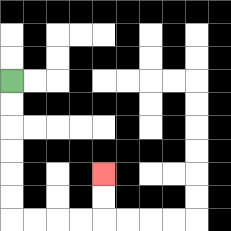{'start': '[0, 3]', 'end': '[4, 7]', 'path_directions': 'D,D,D,D,D,D,R,R,R,R,U,U', 'path_coordinates': '[[0, 3], [0, 4], [0, 5], [0, 6], [0, 7], [0, 8], [0, 9], [1, 9], [2, 9], [3, 9], [4, 9], [4, 8], [4, 7]]'}